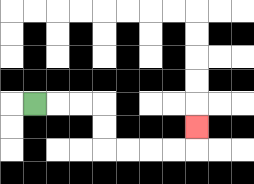{'start': '[1, 4]', 'end': '[8, 5]', 'path_directions': 'R,R,R,D,D,R,R,R,R,U', 'path_coordinates': '[[1, 4], [2, 4], [3, 4], [4, 4], [4, 5], [4, 6], [5, 6], [6, 6], [7, 6], [8, 6], [8, 5]]'}